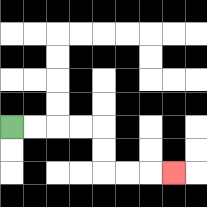{'start': '[0, 5]', 'end': '[7, 7]', 'path_directions': 'R,R,R,R,D,D,R,R,R', 'path_coordinates': '[[0, 5], [1, 5], [2, 5], [3, 5], [4, 5], [4, 6], [4, 7], [5, 7], [6, 7], [7, 7]]'}